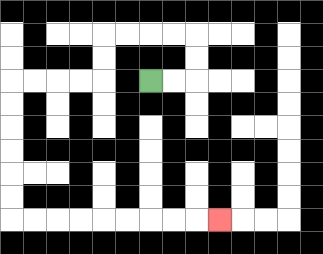{'start': '[6, 3]', 'end': '[9, 9]', 'path_directions': 'R,R,U,U,L,L,L,L,D,D,L,L,L,L,D,D,D,D,D,D,R,R,R,R,R,R,R,R,R', 'path_coordinates': '[[6, 3], [7, 3], [8, 3], [8, 2], [8, 1], [7, 1], [6, 1], [5, 1], [4, 1], [4, 2], [4, 3], [3, 3], [2, 3], [1, 3], [0, 3], [0, 4], [0, 5], [0, 6], [0, 7], [0, 8], [0, 9], [1, 9], [2, 9], [3, 9], [4, 9], [5, 9], [6, 9], [7, 9], [8, 9], [9, 9]]'}